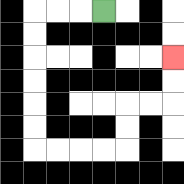{'start': '[4, 0]', 'end': '[7, 2]', 'path_directions': 'L,L,L,D,D,D,D,D,D,R,R,R,R,U,U,R,R,U,U', 'path_coordinates': '[[4, 0], [3, 0], [2, 0], [1, 0], [1, 1], [1, 2], [1, 3], [1, 4], [1, 5], [1, 6], [2, 6], [3, 6], [4, 6], [5, 6], [5, 5], [5, 4], [6, 4], [7, 4], [7, 3], [7, 2]]'}